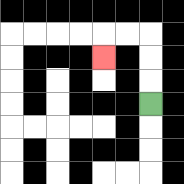{'start': '[6, 4]', 'end': '[4, 2]', 'path_directions': 'U,U,U,L,L,D', 'path_coordinates': '[[6, 4], [6, 3], [6, 2], [6, 1], [5, 1], [4, 1], [4, 2]]'}